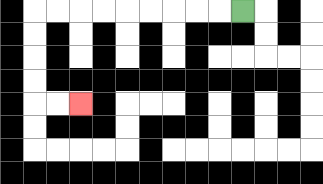{'start': '[10, 0]', 'end': '[3, 4]', 'path_directions': 'L,L,L,L,L,L,L,L,L,D,D,D,D,R,R', 'path_coordinates': '[[10, 0], [9, 0], [8, 0], [7, 0], [6, 0], [5, 0], [4, 0], [3, 0], [2, 0], [1, 0], [1, 1], [1, 2], [1, 3], [1, 4], [2, 4], [3, 4]]'}